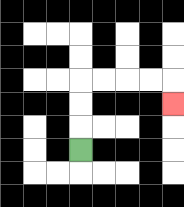{'start': '[3, 6]', 'end': '[7, 4]', 'path_directions': 'U,U,U,R,R,R,R,D', 'path_coordinates': '[[3, 6], [3, 5], [3, 4], [3, 3], [4, 3], [5, 3], [6, 3], [7, 3], [7, 4]]'}